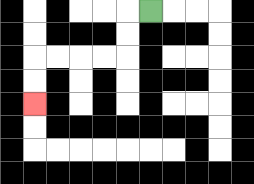{'start': '[6, 0]', 'end': '[1, 4]', 'path_directions': 'L,D,D,L,L,L,L,D,D', 'path_coordinates': '[[6, 0], [5, 0], [5, 1], [5, 2], [4, 2], [3, 2], [2, 2], [1, 2], [1, 3], [1, 4]]'}